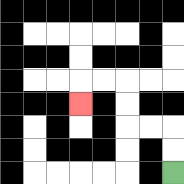{'start': '[7, 7]', 'end': '[3, 4]', 'path_directions': 'U,U,L,L,U,U,L,L,D', 'path_coordinates': '[[7, 7], [7, 6], [7, 5], [6, 5], [5, 5], [5, 4], [5, 3], [4, 3], [3, 3], [3, 4]]'}